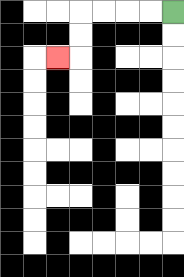{'start': '[7, 0]', 'end': '[2, 2]', 'path_directions': 'L,L,L,L,D,D,L', 'path_coordinates': '[[7, 0], [6, 0], [5, 0], [4, 0], [3, 0], [3, 1], [3, 2], [2, 2]]'}